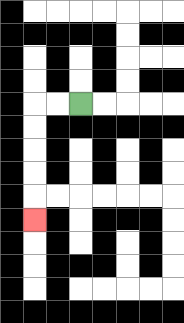{'start': '[3, 4]', 'end': '[1, 9]', 'path_directions': 'L,L,D,D,D,D,D', 'path_coordinates': '[[3, 4], [2, 4], [1, 4], [1, 5], [1, 6], [1, 7], [1, 8], [1, 9]]'}